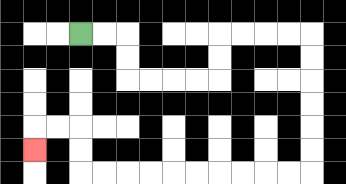{'start': '[3, 1]', 'end': '[1, 6]', 'path_directions': 'R,R,D,D,R,R,R,R,U,U,R,R,R,R,D,D,D,D,D,D,L,L,L,L,L,L,L,L,L,L,U,U,L,L,D', 'path_coordinates': '[[3, 1], [4, 1], [5, 1], [5, 2], [5, 3], [6, 3], [7, 3], [8, 3], [9, 3], [9, 2], [9, 1], [10, 1], [11, 1], [12, 1], [13, 1], [13, 2], [13, 3], [13, 4], [13, 5], [13, 6], [13, 7], [12, 7], [11, 7], [10, 7], [9, 7], [8, 7], [7, 7], [6, 7], [5, 7], [4, 7], [3, 7], [3, 6], [3, 5], [2, 5], [1, 5], [1, 6]]'}